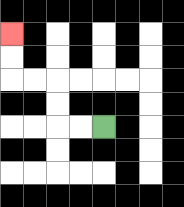{'start': '[4, 5]', 'end': '[0, 1]', 'path_directions': 'L,L,U,U,L,L,U,U', 'path_coordinates': '[[4, 5], [3, 5], [2, 5], [2, 4], [2, 3], [1, 3], [0, 3], [0, 2], [0, 1]]'}